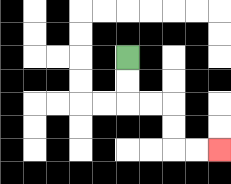{'start': '[5, 2]', 'end': '[9, 6]', 'path_directions': 'D,D,R,R,D,D,R,R', 'path_coordinates': '[[5, 2], [5, 3], [5, 4], [6, 4], [7, 4], [7, 5], [7, 6], [8, 6], [9, 6]]'}